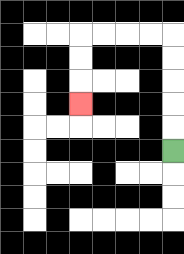{'start': '[7, 6]', 'end': '[3, 4]', 'path_directions': 'U,U,U,U,U,L,L,L,L,D,D,D', 'path_coordinates': '[[7, 6], [7, 5], [7, 4], [7, 3], [7, 2], [7, 1], [6, 1], [5, 1], [4, 1], [3, 1], [3, 2], [3, 3], [3, 4]]'}